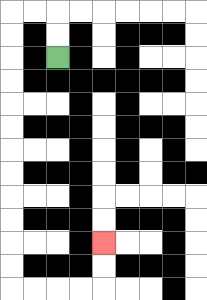{'start': '[2, 2]', 'end': '[4, 10]', 'path_directions': 'U,U,L,L,D,D,D,D,D,D,D,D,D,D,D,D,R,R,R,R,U,U', 'path_coordinates': '[[2, 2], [2, 1], [2, 0], [1, 0], [0, 0], [0, 1], [0, 2], [0, 3], [0, 4], [0, 5], [0, 6], [0, 7], [0, 8], [0, 9], [0, 10], [0, 11], [0, 12], [1, 12], [2, 12], [3, 12], [4, 12], [4, 11], [4, 10]]'}